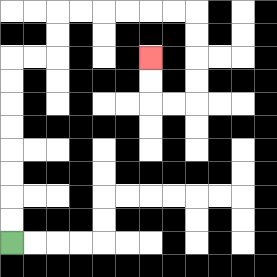{'start': '[0, 10]', 'end': '[6, 2]', 'path_directions': 'U,U,U,U,U,U,U,U,R,R,U,U,R,R,R,R,R,R,D,D,D,D,L,L,U,U', 'path_coordinates': '[[0, 10], [0, 9], [0, 8], [0, 7], [0, 6], [0, 5], [0, 4], [0, 3], [0, 2], [1, 2], [2, 2], [2, 1], [2, 0], [3, 0], [4, 0], [5, 0], [6, 0], [7, 0], [8, 0], [8, 1], [8, 2], [8, 3], [8, 4], [7, 4], [6, 4], [6, 3], [6, 2]]'}